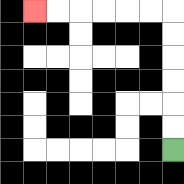{'start': '[7, 6]', 'end': '[1, 0]', 'path_directions': 'U,U,U,U,U,U,L,L,L,L,L,L', 'path_coordinates': '[[7, 6], [7, 5], [7, 4], [7, 3], [7, 2], [7, 1], [7, 0], [6, 0], [5, 0], [4, 0], [3, 0], [2, 0], [1, 0]]'}